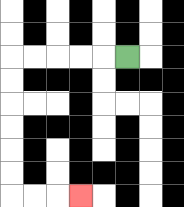{'start': '[5, 2]', 'end': '[3, 8]', 'path_directions': 'L,L,L,L,L,D,D,D,D,D,D,R,R,R', 'path_coordinates': '[[5, 2], [4, 2], [3, 2], [2, 2], [1, 2], [0, 2], [0, 3], [0, 4], [0, 5], [0, 6], [0, 7], [0, 8], [1, 8], [2, 8], [3, 8]]'}